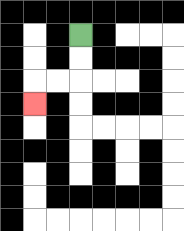{'start': '[3, 1]', 'end': '[1, 4]', 'path_directions': 'D,D,L,L,D', 'path_coordinates': '[[3, 1], [3, 2], [3, 3], [2, 3], [1, 3], [1, 4]]'}